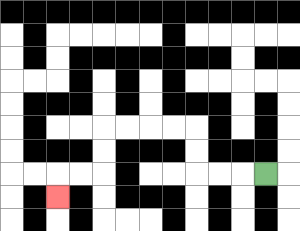{'start': '[11, 7]', 'end': '[2, 8]', 'path_directions': 'L,L,L,U,U,L,L,L,L,D,D,L,L,D', 'path_coordinates': '[[11, 7], [10, 7], [9, 7], [8, 7], [8, 6], [8, 5], [7, 5], [6, 5], [5, 5], [4, 5], [4, 6], [4, 7], [3, 7], [2, 7], [2, 8]]'}